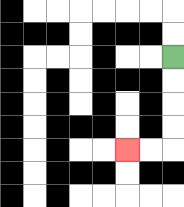{'start': '[7, 2]', 'end': '[5, 6]', 'path_directions': 'D,D,D,D,L,L', 'path_coordinates': '[[7, 2], [7, 3], [7, 4], [7, 5], [7, 6], [6, 6], [5, 6]]'}